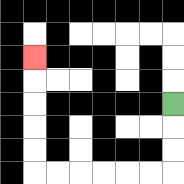{'start': '[7, 4]', 'end': '[1, 2]', 'path_directions': 'D,D,D,L,L,L,L,L,L,U,U,U,U,U', 'path_coordinates': '[[7, 4], [7, 5], [7, 6], [7, 7], [6, 7], [5, 7], [4, 7], [3, 7], [2, 7], [1, 7], [1, 6], [1, 5], [1, 4], [1, 3], [1, 2]]'}